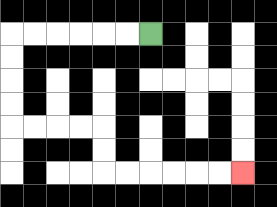{'start': '[6, 1]', 'end': '[10, 7]', 'path_directions': 'L,L,L,L,L,L,D,D,D,D,R,R,R,R,D,D,R,R,R,R,R,R', 'path_coordinates': '[[6, 1], [5, 1], [4, 1], [3, 1], [2, 1], [1, 1], [0, 1], [0, 2], [0, 3], [0, 4], [0, 5], [1, 5], [2, 5], [3, 5], [4, 5], [4, 6], [4, 7], [5, 7], [6, 7], [7, 7], [8, 7], [9, 7], [10, 7]]'}